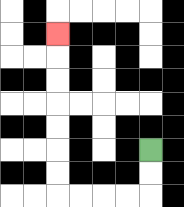{'start': '[6, 6]', 'end': '[2, 1]', 'path_directions': 'D,D,L,L,L,L,U,U,U,U,U,U,U', 'path_coordinates': '[[6, 6], [6, 7], [6, 8], [5, 8], [4, 8], [3, 8], [2, 8], [2, 7], [2, 6], [2, 5], [2, 4], [2, 3], [2, 2], [2, 1]]'}